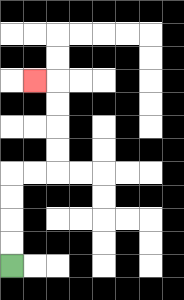{'start': '[0, 11]', 'end': '[1, 3]', 'path_directions': 'U,U,U,U,R,R,U,U,U,U,L', 'path_coordinates': '[[0, 11], [0, 10], [0, 9], [0, 8], [0, 7], [1, 7], [2, 7], [2, 6], [2, 5], [2, 4], [2, 3], [1, 3]]'}